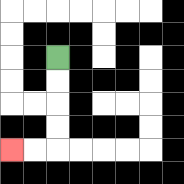{'start': '[2, 2]', 'end': '[0, 6]', 'path_directions': 'D,D,D,D,L,L', 'path_coordinates': '[[2, 2], [2, 3], [2, 4], [2, 5], [2, 6], [1, 6], [0, 6]]'}